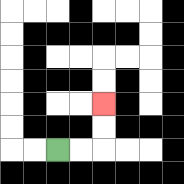{'start': '[2, 6]', 'end': '[4, 4]', 'path_directions': 'R,R,U,U', 'path_coordinates': '[[2, 6], [3, 6], [4, 6], [4, 5], [4, 4]]'}